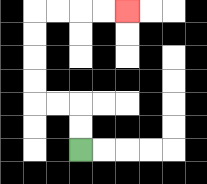{'start': '[3, 6]', 'end': '[5, 0]', 'path_directions': 'U,U,L,L,U,U,U,U,R,R,R,R', 'path_coordinates': '[[3, 6], [3, 5], [3, 4], [2, 4], [1, 4], [1, 3], [1, 2], [1, 1], [1, 0], [2, 0], [3, 0], [4, 0], [5, 0]]'}